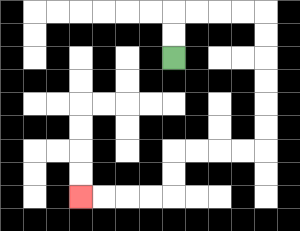{'start': '[7, 2]', 'end': '[3, 8]', 'path_directions': 'U,U,R,R,R,R,D,D,D,D,D,D,L,L,L,L,D,D,L,L,L,L', 'path_coordinates': '[[7, 2], [7, 1], [7, 0], [8, 0], [9, 0], [10, 0], [11, 0], [11, 1], [11, 2], [11, 3], [11, 4], [11, 5], [11, 6], [10, 6], [9, 6], [8, 6], [7, 6], [7, 7], [7, 8], [6, 8], [5, 8], [4, 8], [3, 8]]'}